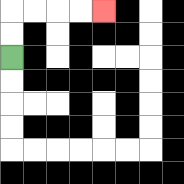{'start': '[0, 2]', 'end': '[4, 0]', 'path_directions': 'U,U,R,R,R,R', 'path_coordinates': '[[0, 2], [0, 1], [0, 0], [1, 0], [2, 0], [3, 0], [4, 0]]'}